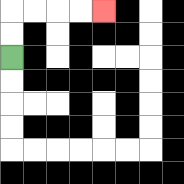{'start': '[0, 2]', 'end': '[4, 0]', 'path_directions': 'U,U,R,R,R,R', 'path_coordinates': '[[0, 2], [0, 1], [0, 0], [1, 0], [2, 0], [3, 0], [4, 0]]'}